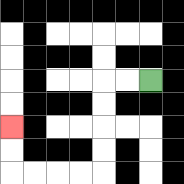{'start': '[6, 3]', 'end': '[0, 5]', 'path_directions': 'L,L,D,D,D,D,L,L,L,L,U,U', 'path_coordinates': '[[6, 3], [5, 3], [4, 3], [4, 4], [4, 5], [4, 6], [4, 7], [3, 7], [2, 7], [1, 7], [0, 7], [0, 6], [0, 5]]'}